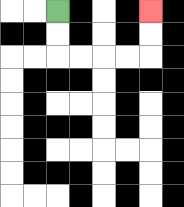{'start': '[2, 0]', 'end': '[6, 0]', 'path_directions': 'D,D,R,R,R,R,U,U', 'path_coordinates': '[[2, 0], [2, 1], [2, 2], [3, 2], [4, 2], [5, 2], [6, 2], [6, 1], [6, 0]]'}